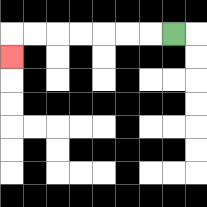{'start': '[7, 1]', 'end': '[0, 2]', 'path_directions': 'L,L,L,L,L,L,L,D', 'path_coordinates': '[[7, 1], [6, 1], [5, 1], [4, 1], [3, 1], [2, 1], [1, 1], [0, 1], [0, 2]]'}